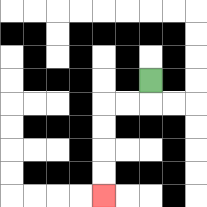{'start': '[6, 3]', 'end': '[4, 8]', 'path_directions': 'D,L,L,D,D,D,D', 'path_coordinates': '[[6, 3], [6, 4], [5, 4], [4, 4], [4, 5], [4, 6], [4, 7], [4, 8]]'}